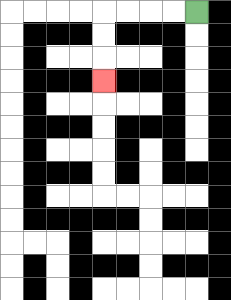{'start': '[8, 0]', 'end': '[4, 3]', 'path_directions': 'L,L,L,L,D,D,D', 'path_coordinates': '[[8, 0], [7, 0], [6, 0], [5, 0], [4, 0], [4, 1], [4, 2], [4, 3]]'}